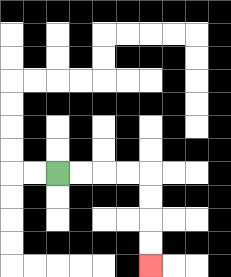{'start': '[2, 7]', 'end': '[6, 11]', 'path_directions': 'R,R,R,R,D,D,D,D', 'path_coordinates': '[[2, 7], [3, 7], [4, 7], [5, 7], [6, 7], [6, 8], [6, 9], [6, 10], [6, 11]]'}